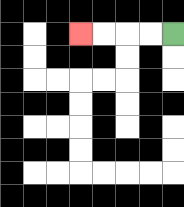{'start': '[7, 1]', 'end': '[3, 1]', 'path_directions': 'L,L,L,L', 'path_coordinates': '[[7, 1], [6, 1], [5, 1], [4, 1], [3, 1]]'}